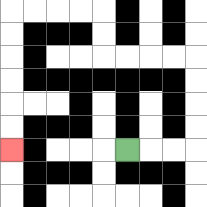{'start': '[5, 6]', 'end': '[0, 6]', 'path_directions': 'R,R,R,U,U,U,U,L,L,L,L,U,U,L,L,L,L,D,D,D,D,D,D', 'path_coordinates': '[[5, 6], [6, 6], [7, 6], [8, 6], [8, 5], [8, 4], [8, 3], [8, 2], [7, 2], [6, 2], [5, 2], [4, 2], [4, 1], [4, 0], [3, 0], [2, 0], [1, 0], [0, 0], [0, 1], [0, 2], [0, 3], [0, 4], [0, 5], [0, 6]]'}